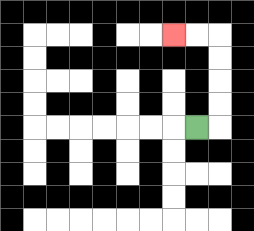{'start': '[8, 5]', 'end': '[7, 1]', 'path_directions': 'R,U,U,U,U,L,L', 'path_coordinates': '[[8, 5], [9, 5], [9, 4], [9, 3], [9, 2], [9, 1], [8, 1], [7, 1]]'}